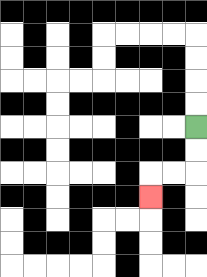{'start': '[8, 5]', 'end': '[6, 8]', 'path_directions': 'D,D,L,L,D', 'path_coordinates': '[[8, 5], [8, 6], [8, 7], [7, 7], [6, 7], [6, 8]]'}